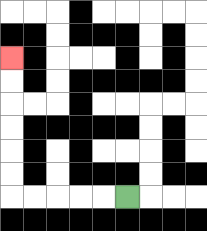{'start': '[5, 8]', 'end': '[0, 2]', 'path_directions': 'L,L,L,L,L,U,U,U,U,U,U', 'path_coordinates': '[[5, 8], [4, 8], [3, 8], [2, 8], [1, 8], [0, 8], [0, 7], [0, 6], [0, 5], [0, 4], [0, 3], [0, 2]]'}